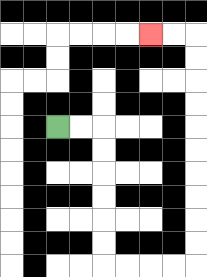{'start': '[2, 5]', 'end': '[6, 1]', 'path_directions': 'R,R,D,D,D,D,D,D,R,R,R,R,U,U,U,U,U,U,U,U,U,U,L,L', 'path_coordinates': '[[2, 5], [3, 5], [4, 5], [4, 6], [4, 7], [4, 8], [4, 9], [4, 10], [4, 11], [5, 11], [6, 11], [7, 11], [8, 11], [8, 10], [8, 9], [8, 8], [8, 7], [8, 6], [8, 5], [8, 4], [8, 3], [8, 2], [8, 1], [7, 1], [6, 1]]'}